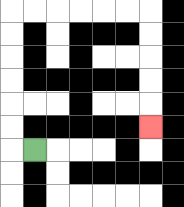{'start': '[1, 6]', 'end': '[6, 5]', 'path_directions': 'L,U,U,U,U,U,U,R,R,R,R,R,R,D,D,D,D,D', 'path_coordinates': '[[1, 6], [0, 6], [0, 5], [0, 4], [0, 3], [0, 2], [0, 1], [0, 0], [1, 0], [2, 0], [3, 0], [4, 0], [5, 0], [6, 0], [6, 1], [6, 2], [6, 3], [6, 4], [6, 5]]'}